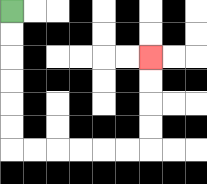{'start': '[0, 0]', 'end': '[6, 2]', 'path_directions': 'D,D,D,D,D,D,R,R,R,R,R,R,U,U,U,U', 'path_coordinates': '[[0, 0], [0, 1], [0, 2], [0, 3], [0, 4], [0, 5], [0, 6], [1, 6], [2, 6], [3, 6], [4, 6], [5, 6], [6, 6], [6, 5], [6, 4], [6, 3], [6, 2]]'}